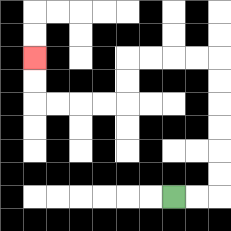{'start': '[7, 8]', 'end': '[1, 2]', 'path_directions': 'R,R,U,U,U,U,U,U,L,L,L,L,D,D,L,L,L,L,U,U', 'path_coordinates': '[[7, 8], [8, 8], [9, 8], [9, 7], [9, 6], [9, 5], [9, 4], [9, 3], [9, 2], [8, 2], [7, 2], [6, 2], [5, 2], [5, 3], [5, 4], [4, 4], [3, 4], [2, 4], [1, 4], [1, 3], [1, 2]]'}